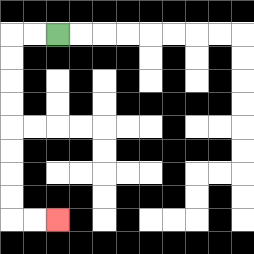{'start': '[2, 1]', 'end': '[2, 9]', 'path_directions': 'L,L,D,D,D,D,D,D,D,D,R,R', 'path_coordinates': '[[2, 1], [1, 1], [0, 1], [0, 2], [0, 3], [0, 4], [0, 5], [0, 6], [0, 7], [0, 8], [0, 9], [1, 9], [2, 9]]'}